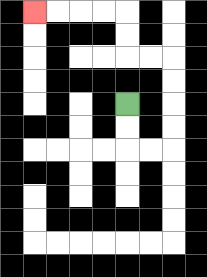{'start': '[5, 4]', 'end': '[1, 0]', 'path_directions': 'D,D,R,R,U,U,U,U,L,L,U,U,L,L,L,L', 'path_coordinates': '[[5, 4], [5, 5], [5, 6], [6, 6], [7, 6], [7, 5], [7, 4], [7, 3], [7, 2], [6, 2], [5, 2], [5, 1], [5, 0], [4, 0], [3, 0], [2, 0], [1, 0]]'}